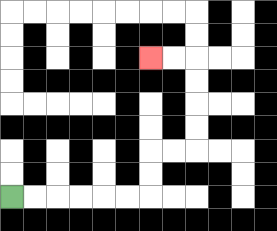{'start': '[0, 8]', 'end': '[6, 2]', 'path_directions': 'R,R,R,R,R,R,U,U,R,R,U,U,U,U,L,L', 'path_coordinates': '[[0, 8], [1, 8], [2, 8], [3, 8], [4, 8], [5, 8], [6, 8], [6, 7], [6, 6], [7, 6], [8, 6], [8, 5], [8, 4], [8, 3], [8, 2], [7, 2], [6, 2]]'}